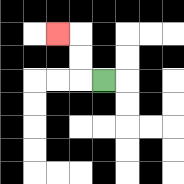{'start': '[4, 3]', 'end': '[2, 1]', 'path_directions': 'L,U,U,L', 'path_coordinates': '[[4, 3], [3, 3], [3, 2], [3, 1], [2, 1]]'}